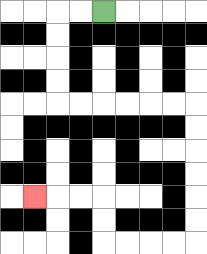{'start': '[4, 0]', 'end': '[1, 8]', 'path_directions': 'L,L,D,D,D,D,R,R,R,R,R,R,D,D,D,D,D,D,L,L,L,L,U,U,L,L,L', 'path_coordinates': '[[4, 0], [3, 0], [2, 0], [2, 1], [2, 2], [2, 3], [2, 4], [3, 4], [4, 4], [5, 4], [6, 4], [7, 4], [8, 4], [8, 5], [8, 6], [8, 7], [8, 8], [8, 9], [8, 10], [7, 10], [6, 10], [5, 10], [4, 10], [4, 9], [4, 8], [3, 8], [2, 8], [1, 8]]'}